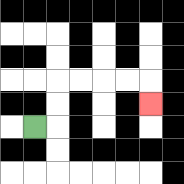{'start': '[1, 5]', 'end': '[6, 4]', 'path_directions': 'R,U,U,R,R,R,R,D', 'path_coordinates': '[[1, 5], [2, 5], [2, 4], [2, 3], [3, 3], [4, 3], [5, 3], [6, 3], [6, 4]]'}